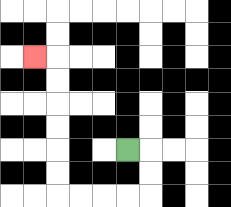{'start': '[5, 6]', 'end': '[1, 2]', 'path_directions': 'R,D,D,L,L,L,L,U,U,U,U,U,U,L', 'path_coordinates': '[[5, 6], [6, 6], [6, 7], [6, 8], [5, 8], [4, 8], [3, 8], [2, 8], [2, 7], [2, 6], [2, 5], [2, 4], [2, 3], [2, 2], [1, 2]]'}